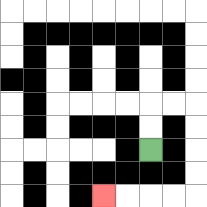{'start': '[6, 6]', 'end': '[4, 8]', 'path_directions': 'U,U,R,R,D,D,D,D,L,L,L,L', 'path_coordinates': '[[6, 6], [6, 5], [6, 4], [7, 4], [8, 4], [8, 5], [8, 6], [8, 7], [8, 8], [7, 8], [6, 8], [5, 8], [4, 8]]'}